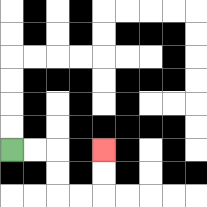{'start': '[0, 6]', 'end': '[4, 6]', 'path_directions': 'R,R,D,D,R,R,U,U', 'path_coordinates': '[[0, 6], [1, 6], [2, 6], [2, 7], [2, 8], [3, 8], [4, 8], [4, 7], [4, 6]]'}